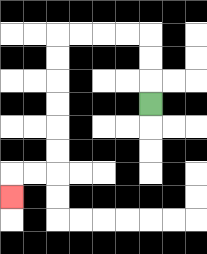{'start': '[6, 4]', 'end': '[0, 8]', 'path_directions': 'U,U,U,L,L,L,L,D,D,D,D,D,D,L,L,D', 'path_coordinates': '[[6, 4], [6, 3], [6, 2], [6, 1], [5, 1], [4, 1], [3, 1], [2, 1], [2, 2], [2, 3], [2, 4], [2, 5], [2, 6], [2, 7], [1, 7], [0, 7], [0, 8]]'}